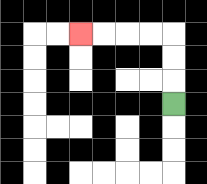{'start': '[7, 4]', 'end': '[3, 1]', 'path_directions': 'U,U,U,L,L,L,L', 'path_coordinates': '[[7, 4], [7, 3], [7, 2], [7, 1], [6, 1], [5, 1], [4, 1], [3, 1]]'}